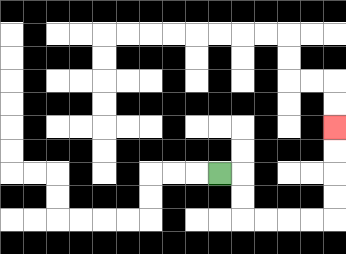{'start': '[9, 7]', 'end': '[14, 5]', 'path_directions': 'R,D,D,R,R,R,R,U,U,U,U', 'path_coordinates': '[[9, 7], [10, 7], [10, 8], [10, 9], [11, 9], [12, 9], [13, 9], [14, 9], [14, 8], [14, 7], [14, 6], [14, 5]]'}